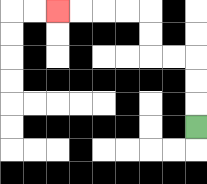{'start': '[8, 5]', 'end': '[2, 0]', 'path_directions': 'U,U,U,L,L,U,U,L,L,L,L', 'path_coordinates': '[[8, 5], [8, 4], [8, 3], [8, 2], [7, 2], [6, 2], [6, 1], [6, 0], [5, 0], [4, 0], [3, 0], [2, 0]]'}